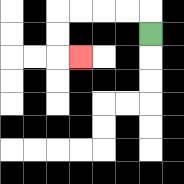{'start': '[6, 1]', 'end': '[3, 2]', 'path_directions': 'U,L,L,L,L,D,D,R', 'path_coordinates': '[[6, 1], [6, 0], [5, 0], [4, 0], [3, 0], [2, 0], [2, 1], [2, 2], [3, 2]]'}